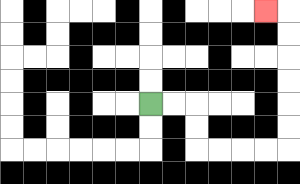{'start': '[6, 4]', 'end': '[11, 0]', 'path_directions': 'R,R,D,D,R,R,R,R,U,U,U,U,U,U,L', 'path_coordinates': '[[6, 4], [7, 4], [8, 4], [8, 5], [8, 6], [9, 6], [10, 6], [11, 6], [12, 6], [12, 5], [12, 4], [12, 3], [12, 2], [12, 1], [12, 0], [11, 0]]'}